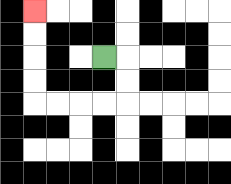{'start': '[4, 2]', 'end': '[1, 0]', 'path_directions': 'R,D,D,L,L,L,L,U,U,U,U', 'path_coordinates': '[[4, 2], [5, 2], [5, 3], [5, 4], [4, 4], [3, 4], [2, 4], [1, 4], [1, 3], [1, 2], [1, 1], [1, 0]]'}